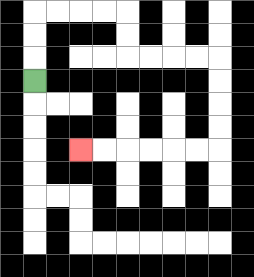{'start': '[1, 3]', 'end': '[3, 6]', 'path_directions': 'U,U,U,R,R,R,R,D,D,R,R,R,R,D,D,D,D,L,L,L,L,L,L', 'path_coordinates': '[[1, 3], [1, 2], [1, 1], [1, 0], [2, 0], [3, 0], [4, 0], [5, 0], [5, 1], [5, 2], [6, 2], [7, 2], [8, 2], [9, 2], [9, 3], [9, 4], [9, 5], [9, 6], [8, 6], [7, 6], [6, 6], [5, 6], [4, 6], [3, 6]]'}